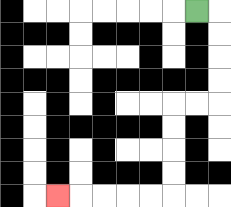{'start': '[8, 0]', 'end': '[2, 8]', 'path_directions': 'R,D,D,D,D,L,L,D,D,D,D,L,L,L,L,L', 'path_coordinates': '[[8, 0], [9, 0], [9, 1], [9, 2], [9, 3], [9, 4], [8, 4], [7, 4], [7, 5], [7, 6], [7, 7], [7, 8], [6, 8], [5, 8], [4, 8], [3, 8], [2, 8]]'}